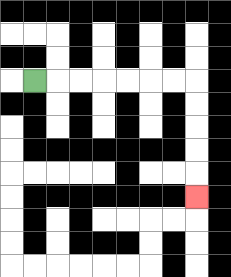{'start': '[1, 3]', 'end': '[8, 8]', 'path_directions': 'R,R,R,R,R,R,R,D,D,D,D,D', 'path_coordinates': '[[1, 3], [2, 3], [3, 3], [4, 3], [5, 3], [6, 3], [7, 3], [8, 3], [8, 4], [8, 5], [8, 6], [8, 7], [8, 8]]'}